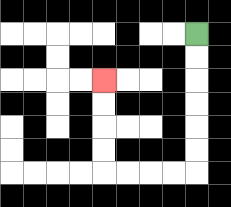{'start': '[8, 1]', 'end': '[4, 3]', 'path_directions': 'D,D,D,D,D,D,L,L,L,L,U,U,U,U', 'path_coordinates': '[[8, 1], [8, 2], [8, 3], [8, 4], [8, 5], [8, 6], [8, 7], [7, 7], [6, 7], [5, 7], [4, 7], [4, 6], [4, 5], [4, 4], [4, 3]]'}